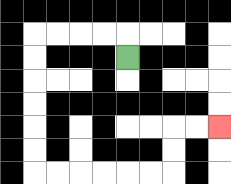{'start': '[5, 2]', 'end': '[9, 5]', 'path_directions': 'U,L,L,L,L,D,D,D,D,D,D,R,R,R,R,R,R,U,U,R,R', 'path_coordinates': '[[5, 2], [5, 1], [4, 1], [3, 1], [2, 1], [1, 1], [1, 2], [1, 3], [1, 4], [1, 5], [1, 6], [1, 7], [2, 7], [3, 7], [4, 7], [5, 7], [6, 7], [7, 7], [7, 6], [7, 5], [8, 5], [9, 5]]'}